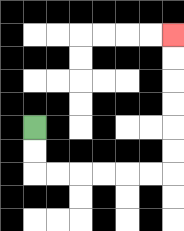{'start': '[1, 5]', 'end': '[7, 1]', 'path_directions': 'D,D,R,R,R,R,R,R,U,U,U,U,U,U', 'path_coordinates': '[[1, 5], [1, 6], [1, 7], [2, 7], [3, 7], [4, 7], [5, 7], [6, 7], [7, 7], [7, 6], [7, 5], [7, 4], [7, 3], [7, 2], [7, 1]]'}